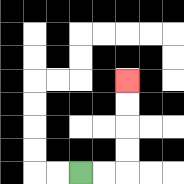{'start': '[3, 7]', 'end': '[5, 3]', 'path_directions': 'R,R,U,U,U,U', 'path_coordinates': '[[3, 7], [4, 7], [5, 7], [5, 6], [5, 5], [5, 4], [5, 3]]'}